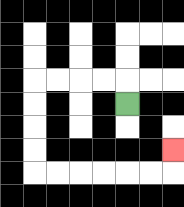{'start': '[5, 4]', 'end': '[7, 6]', 'path_directions': 'U,L,L,L,L,D,D,D,D,R,R,R,R,R,R,U', 'path_coordinates': '[[5, 4], [5, 3], [4, 3], [3, 3], [2, 3], [1, 3], [1, 4], [1, 5], [1, 6], [1, 7], [2, 7], [3, 7], [4, 7], [5, 7], [6, 7], [7, 7], [7, 6]]'}